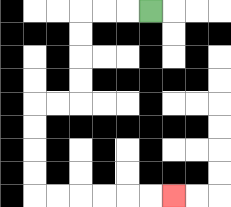{'start': '[6, 0]', 'end': '[7, 8]', 'path_directions': 'L,L,L,D,D,D,D,L,L,D,D,D,D,R,R,R,R,R,R', 'path_coordinates': '[[6, 0], [5, 0], [4, 0], [3, 0], [3, 1], [3, 2], [3, 3], [3, 4], [2, 4], [1, 4], [1, 5], [1, 6], [1, 7], [1, 8], [2, 8], [3, 8], [4, 8], [5, 8], [6, 8], [7, 8]]'}